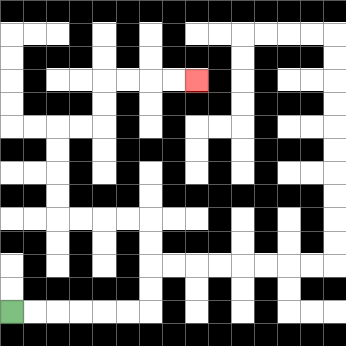{'start': '[0, 13]', 'end': '[8, 3]', 'path_directions': 'R,R,R,R,R,R,U,U,U,U,L,L,L,L,U,U,U,U,R,R,U,U,R,R,R,R', 'path_coordinates': '[[0, 13], [1, 13], [2, 13], [3, 13], [4, 13], [5, 13], [6, 13], [6, 12], [6, 11], [6, 10], [6, 9], [5, 9], [4, 9], [3, 9], [2, 9], [2, 8], [2, 7], [2, 6], [2, 5], [3, 5], [4, 5], [4, 4], [4, 3], [5, 3], [6, 3], [7, 3], [8, 3]]'}